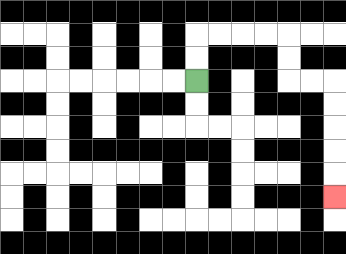{'start': '[8, 3]', 'end': '[14, 8]', 'path_directions': 'U,U,R,R,R,R,D,D,R,R,D,D,D,D,D', 'path_coordinates': '[[8, 3], [8, 2], [8, 1], [9, 1], [10, 1], [11, 1], [12, 1], [12, 2], [12, 3], [13, 3], [14, 3], [14, 4], [14, 5], [14, 6], [14, 7], [14, 8]]'}